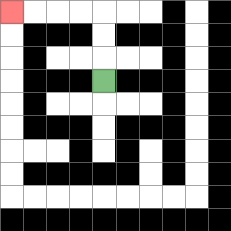{'start': '[4, 3]', 'end': '[0, 0]', 'path_directions': 'U,U,U,L,L,L,L', 'path_coordinates': '[[4, 3], [4, 2], [4, 1], [4, 0], [3, 0], [2, 0], [1, 0], [0, 0]]'}